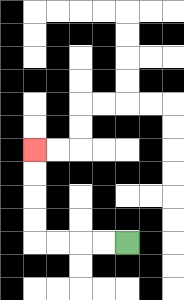{'start': '[5, 10]', 'end': '[1, 6]', 'path_directions': 'L,L,L,L,U,U,U,U', 'path_coordinates': '[[5, 10], [4, 10], [3, 10], [2, 10], [1, 10], [1, 9], [1, 8], [1, 7], [1, 6]]'}